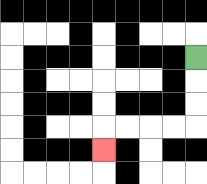{'start': '[8, 2]', 'end': '[4, 6]', 'path_directions': 'D,D,D,L,L,L,L,D', 'path_coordinates': '[[8, 2], [8, 3], [8, 4], [8, 5], [7, 5], [6, 5], [5, 5], [4, 5], [4, 6]]'}